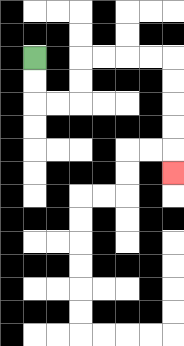{'start': '[1, 2]', 'end': '[7, 7]', 'path_directions': 'D,D,R,R,U,U,R,R,R,R,D,D,D,D,D', 'path_coordinates': '[[1, 2], [1, 3], [1, 4], [2, 4], [3, 4], [3, 3], [3, 2], [4, 2], [5, 2], [6, 2], [7, 2], [7, 3], [7, 4], [7, 5], [7, 6], [7, 7]]'}